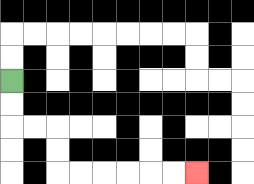{'start': '[0, 3]', 'end': '[8, 7]', 'path_directions': 'D,D,R,R,D,D,R,R,R,R,R,R', 'path_coordinates': '[[0, 3], [0, 4], [0, 5], [1, 5], [2, 5], [2, 6], [2, 7], [3, 7], [4, 7], [5, 7], [6, 7], [7, 7], [8, 7]]'}